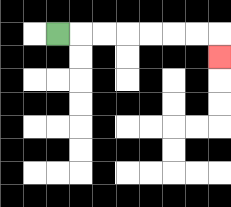{'start': '[2, 1]', 'end': '[9, 2]', 'path_directions': 'R,R,R,R,R,R,R,D', 'path_coordinates': '[[2, 1], [3, 1], [4, 1], [5, 1], [6, 1], [7, 1], [8, 1], [9, 1], [9, 2]]'}